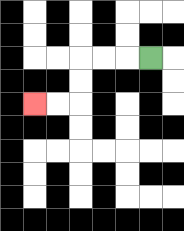{'start': '[6, 2]', 'end': '[1, 4]', 'path_directions': 'L,L,L,D,D,L,L', 'path_coordinates': '[[6, 2], [5, 2], [4, 2], [3, 2], [3, 3], [3, 4], [2, 4], [1, 4]]'}